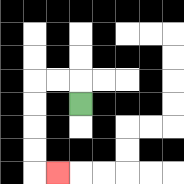{'start': '[3, 4]', 'end': '[2, 7]', 'path_directions': 'U,L,L,D,D,D,D,R', 'path_coordinates': '[[3, 4], [3, 3], [2, 3], [1, 3], [1, 4], [1, 5], [1, 6], [1, 7], [2, 7]]'}